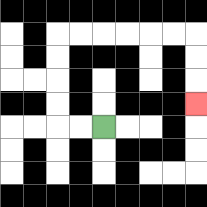{'start': '[4, 5]', 'end': '[8, 4]', 'path_directions': 'L,L,U,U,U,U,R,R,R,R,R,R,D,D,D', 'path_coordinates': '[[4, 5], [3, 5], [2, 5], [2, 4], [2, 3], [2, 2], [2, 1], [3, 1], [4, 1], [5, 1], [6, 1], [7, 1], [8, 1], [8, 2], [8, 3], [8, 4]]'}